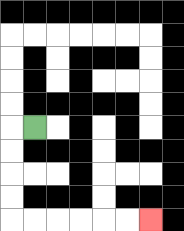{'start': '[1, 5]', 'end': '[6, 9]', 'path_directions': 'L,D,D,D,D,R,R,R,R,R,R', 'path_coordinates': '[[1, 5], [0, 5], [0, 6], [0, 7], [0, 8], [0, 9], [1, 9], [2, 9], [3, 9], [4, 9], [5, 9], [6, 9]]'}